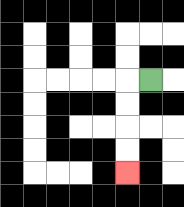{'start': '[6, 3]', 'end': '[5, 7]', 'path_directions': 'L,D,D,D,D', 'path_coordinates': '[[6, 3], [5, 3], [5, 4], [5, 5], [5, 6], [5, 7]]'}